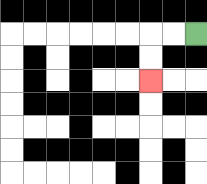{'start': '[8, 1]', 'end': '[6, 3]', 'path_directions': 'L,L,D,D', 'path_coordinates': '[[8, 1], [7, 1], [6, 1], [6, 2], [6, 3]]'}